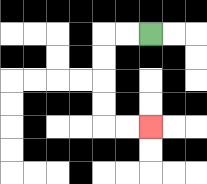{'start': '[6, 1]', 'end': '[6, 5]', 'path_directions': 'L,L,D,D,D,D,R,R', 'path_coordinates': '[[6, 1], [5, 1], [4, 1], [4, 2], [4, 3], [4, 4], [4, 5], [5, 5], [6, 5]]'}